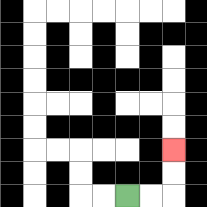{'start': '[5, 8]', 'end': '[7, 6]', 'path_directions': 'R,R,U,U', 'path_coordinates': '[[5, 8], [6, 8], [7, 8], [7, 7], [7, 6]]'}